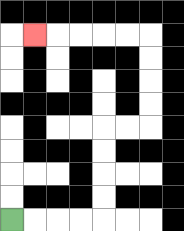{'start': '[0, 9]', 'end': '[1, 1]', 'path_directions': 'R,R,R,R,U,U,U,U,R,R,U,U,U,U,L,L,L,L,L', 'path_coordinates': '[[0, 9], [1, 9], [2, 9], [3, 9], [4, 9], [4, 8], [4, 7], [4, 6], [4, 5], [5, 5], [6, 5], [6, 4], [6, 3], [6, 2], [6, 1], [5, 1], [4, 1], [3, 1], [2, 1], [1, 1]]'}